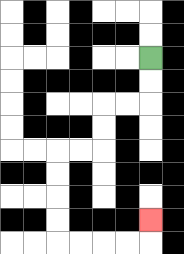{'start': '[6, 2]', 'end': '[6, 9]', 'path_directions': 'D,D,L,L,D,D,L,L,D,D,D,D,R,R,R,R,U', 'path_coordinates': '[[6, 2], [6, 3], [6, 4], [5, 4], [4, 4], [4, 5], [4, 6], [3, 6], [2, 6], [2, 7], [2, 8], [2, 9], [2, 10], [3, 10], [4, 10], [5, 10], [6, 10], [6, 9]]'}